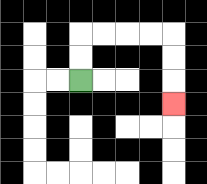{'start': '[3, 3]', 'end': '[7, 4]', 'path_directions': 'U,U,R,R,R,R,D,D,D', 'path_coordinates': '[[3, 3], [3, 2], [3, 1], [4, 1], [5, 1], [6, 1], [7, 1], [7, 2], [7, 3], [7, 4]]'}